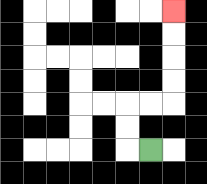{'start': '[6, 6]', 'end': '[7, 0]', 'path_directions': 'L,U,U,R,R,U,U,U,U', 'path_coordinates': '[[6, 6], [5, 6], [5, 5], [5, 4], [6, 4], [7, 4], [7, 3], [7, 2], [7, 1], [7, 0]]'}